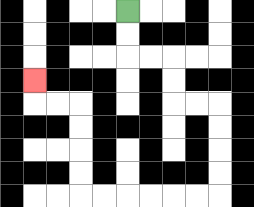{'start': '[5, 0]', 'end': '[1, 3]', 'path_directions': 'D,D,R,R,D,D,R,R,D,D,D,D,L,L,L,L,L,L,U,U,U,U,L,L,U', 'path_coordinates': '[[5, 0], [5, 1], [5, 2], [6, 2], [7, 2], [7, 3], [7, 4], [8, 4], [9, 4], [9, 5], [9, 6], [9, 7], [9, 8], [8, 8], [7, 8], [6, 8], [5, 8], [4, 8], [3, 8], [3, 7], [3, 6], [3, 5], [3, 4], [2, 4], [1, 4], [1, 3]]'}